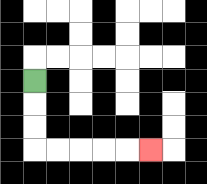{'start': '[1, 3]', 'end': '[6, 6]', 'path_directions': 'D,D,D,R,R,R,R,R', 'path_coordinates': '[[1, 3], [1, 4], [1, 5], [1, 6], [2, 6], [3, 6], [4, 6], [5, 6], [6, 6]]'}